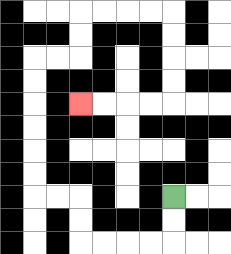{'start': '[7, 8]', 'end': '[3, 4]', 'path_directions': 'D,D,L,L,L,L,U,U,L,L,U,U,U,U,U,U,R,R,U,U,R,R,R,R,D,D,D,D,L,L,L,L', 'path_coordinates': '[[7, 8], [7, 9], [7, 10], [6, 10], [5, 10], [4, 10], [3, 10], [3, 9], [3, 8], [2, 8], [1, 8], [1, 7], [1, 6], [1, 5], [1, 4], [1, 3], [1, 2], [2, 2], [3, 2], [3, 1], [3, 0], [4, 0], [5, 0], [6, 0], [7, 0], [7, 1], [7, 2], [7, 3], [7, 4], [6, 4], [5, 4], [4, 4], [3, 4]]'}